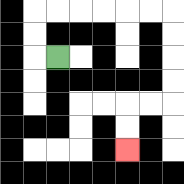{'start': '[2, 2]', 'end': '[5, 6]', 'path_directions': 'L,U,U,R,R,R,R,R,R,D,D,D,D,L,L,D,D', 'path_coordinates': '[[2, 2], [1, 2], [1, 1], [1, 0], [2, 0], [3, 0], [4, 0], [5, 0], [6, 0], [7, 0], [7, 1], [7, 2], [7, 3], [7, 4], [6, 4], [5, 4], [5, 5], [5, 6]]'}